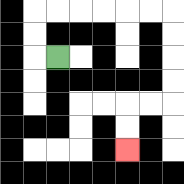{'start': '[2, 2]', 'end': '[5, 6]', 'path_directions': 'L,U,U,R,R,R,R,R,R,D,D,D,D,L,L,D,D', 'path_coordinates': '[[2, 2], [1, 2], [1, 1], [1, 0], [2, 0], [3, 0], [4, 0], [5, 0], [6, 0], [7, 0], [7, 1], [7, 2], [7, 3], [7, 4], [6, 4], [5, 4], [5, 5], [5, 6]]'}